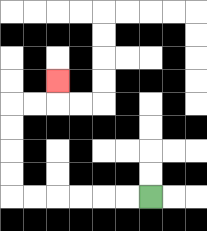{'start': '[6, 8]', 'end': '[2, 3]', 'path_directions': 'L,L,L,L,L,L,U,U,U,U,R,R,U', 'path_coordinates': '[[6, 8], [5, 8], [4, 8], [3, 8], [2, 8], [1, 8], [0, 8], [0, 7], [0, 6], [0, 5], [0, 4], [1, 4], [2, 4], [2, 3]]'}